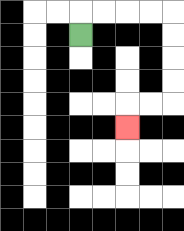{'start': '[3, 1]', 'end': '[5, 5]', 'path_directions': 'U,R,R,R,R,D,D,D,D,L,L,D', 'path_coordinates': '[[3, 1], [3, 0], [4, 0], [5, 0], [6, 0], [7, 0], [7, 1], [7, 2], [7, 3], [7, 4], [6, 4], [5, 4], [5, 5]]'}